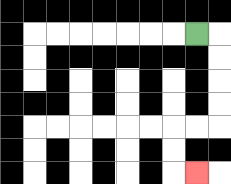{'start': '[8, 1]', 'end': '[8, 7]', 'path_directions': 'R,D,D,D,D,L,L,D,D,R', 'path_coordinates': '[[8, 1], [9, 1], [9, 2], [9, 3], [9, 4], [9, 5], [8, 5], [7, 5], [7, 6], [7, 7], [8, 7]]'}